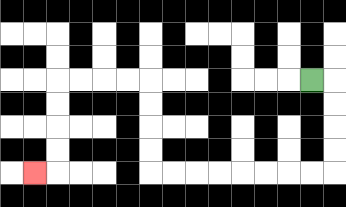{'start': '[13, 3]', 'end': '[1, 7]', 'path_directions': 'R,D,D,D,D,L,L,L,L,L,L,L,L,U,U,U,U,L,L,L,L,D,D,D,D,L', 'path_coordinates': '[[13, 3], [14, 3], [14, 4], [14, 5], [14, 6], [14, 7], [13, 7], [12, 7], [11, 7], [10, 7], [9, 7], [8, 7], [7, 7], [6, 7], [6, 6], [6, 5], [6, 4], [6, 3], [5, 3], [4, 3], [3, 3], [2, 3], [2, 4], [2, 5], [2, 6], [2, 7], [1, 7]]'}